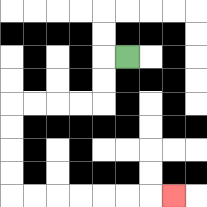{'start': '[5, 2]', 'end': '[7, 8]', 'path_directions': 'L,D,D,L,L,L,L,D,D,D,D,R,R,R,R,R,R,R', 'path_coordinates': '[[5, 2], [4, 2], [4, 3], [4, 4], [3, 4], [2, 4], [1, 4], [0, 4], [0, 5], [0, 6], [0, 7], [0, 8], [1, 8], [2, 8], [3, 8], [4, 8], [5, 8], [6, 8], [7, 8]]'}